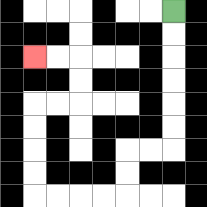{'start': '[7, 0]', 'end': '[1, 2]', 'path_directions': 'D,D,D,D,D,D,L,L,D,D,L,L,L,L,U,U,U,U,R,R,U,U,L,L', 'path_coordinates': '[[7, 0], [7, 1], [7, 2], [7, 3], [7, 4], [7, 5], [7, 6], [6, 6], [5, 6], [5, 7], [5, 8], [4, 8], [3, 8], [2, 8], [1, 8], [1, 7], [1, 6], [1, 5], [1, 4], [2, 4], [3, 4], [3, 3], [3, 2], [2, 2], [1, 2]]'}